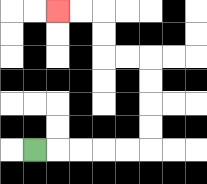{'start': '[1, 6]', 'end': '[2, 0]', 'path_directions': 'R,R,R,R,R,U,U,U,U,L,L,U,U,L,L', 'path_coordinates': '[[1, 6], [2, 6], [3, 6], [4, 6], [5, 6], [6, 6], [6, 5], [6, 4], [6, 3], [6, 2], [5, 2], [4, 2], [4, 1], [4, 0], [3, 0], [2, 0]]'}